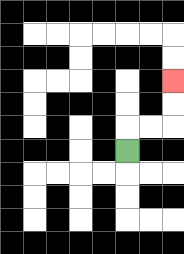{'start': '[5, 6]', 'end': '[7, 3]', 'path_directions': 'U,R,R,U,U', 'path_coordinates': '[[5, 6], [5, 5], [6, 5], [7, 5], [7, 4], [7, 3]]'}